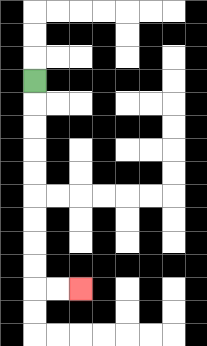{'start': '[1, 3]', 'end': '[3, 12]', 'path_directions': 'D,D,D,D,D,D,D,D,D,R,R', 'path_coordinates': '[[1, 3], [1, 4], [1, 5], [1, 6], [1, 7], [1, 8], [1, 9], [1, 10], [1, 11], [1, 12], [2, 12], [3, 12]]'}